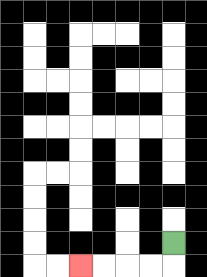{'start': '[7, 10]', 'end': '[3, 11]', 'path_directions': 'D,L,L,L,L', 'path_coordinates': '[[7, 10], [7, 11], [6, 11], [5, 11], [4, 11], [3, 11]]'}